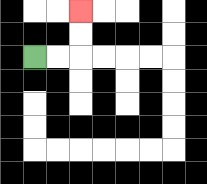{'start': '[1, 2]', 'end': '[3, 0]', 'path_directions': 'R,R,U,U', 'path_coordinates': '[[1, 2], [2, 2], [3, 2], [3, 1], [3, 0]]'}